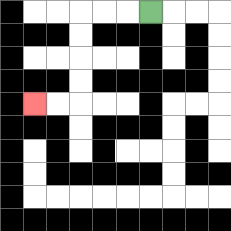{'start': '[6, 0]', 'end': '[1, 4]', 'path_directions': 'L,L,L,D,D,D,D,L,L', 'path_coordinates': '[[6, 0], [5, 0], [4, 0], [3, 0], [3, 1], [3, 2], [3, 3], [3, 4], [2, 4], [1, 4]]'}